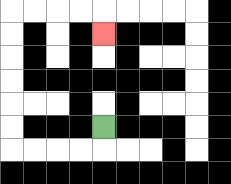{'start': '[4, 5]', 'end': '[4, 1]', 'path_directions': 'D,L,L,L,L,U,U,U,U,U,U,R,R,R,R,D', 'path_coordinates': '[[4, 5], [4, 6], [3, 6], [2, 6], [1, 6], [0, 6], [0, 5], [0, 4], [0, 3], [0, 2], [0, 1], [0, 0], [1, 0], [2, 0], [3, 0], [4, 0], [4, 1]]'}